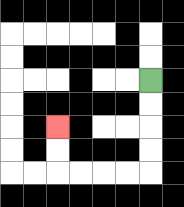{'start': '[6, 3]', 'end': '[2, 5]', 'path_directions': 'D,D,D,D,L,L,L,L,U,U', 'path_coordinates': '[[6, 3], [6, 4], [6, 5], [6, 6], [6, 7], [5, 7], [4, 7], [3, 7], [2, 7], [2, 6], [2, 5]]'}